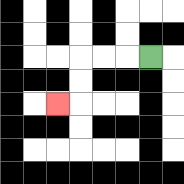{'start': '[6, 2]', 'end': '[2, 4]', 'path_directions': 'L,L,L,D,D,L', 'path_coordinates': '[[6, 2], [5, 2], [4, 2], [3, 2], [3, 3], [3, 4], [2, 4]]'}